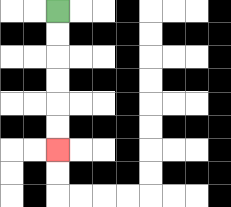{'start': '[2, 0]', 'end': '[2, 6]', 'path_directions': 'D,D,D,D,D,D', 'path_coordinates': '[[2, 0], [2, 1], [2, 2], [2, 3], [2, 4], [2, 5], [2, 6]]'}